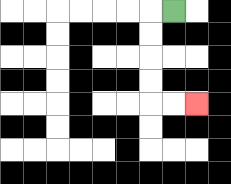{'start': '[7, 0]', 'end': '[8, 4]', 'path_directions': 'L,D,D,D,D,R,R', 'path_coordinates': '[[7, 0], [6, 0], [6, 1], [6, 2], [6, 3], [6, 4], [7, 4], [8, 4]]'}